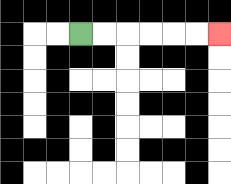{'start': '[3, 1]', 'end': '[9, 1]', 'path_directions': 'R,R,R,R,R,R', 'path_coordinates': '[[3, 1], [4, 1], [5, 1], [6, 1], [7, 1], [8, 1], [9, 1]]'}